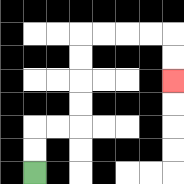{'start': '[1, 7]', 'end': '[7, 3]', 'path_directions': 'U,U,R,R,U,U,U,U,R,R,R,R,D,D', 'path_coordinates': '[[1, 7], [1, 6], [1, 5], [2, 5], [3, 5], [3, 4], [3, 3], [3, 2], [3, 1], [4, 1], [5, 1], [6, 1], [7, 1], [7, 2], [7, 3]]'}